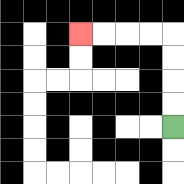{'start': '[7, 5]', 'end': '[3, 1]', 'path_directions': 'U,U,U,U,L,L,L,L', 'path_coordinates': '[[7, 5], [7, 4], [7, 3], [7, 2], [7, 1], [6, 1], [5, 1], [4, 1], [3, 1]]'}